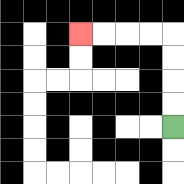{'start': '[7, 5]', 'end': '[3, 1]', 'path_directions': 'U,U,U,U,L,L,L,L', 'path_coordinates': '[[7, 5], [7, 4], [7, 3], [7, 2], [7, 1], [6, 1], [5, 1], [4, 1], [3, 1]]'}